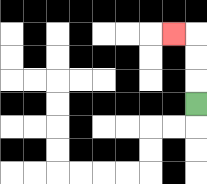{'start': '[8, 4]', 'end': '[7, 1]', 'path_directions': 'U,U,U,L', 'path_coordinates': '[[8, 4], [8, 3], [8, 2], [8, 1], [7, 1]]'}